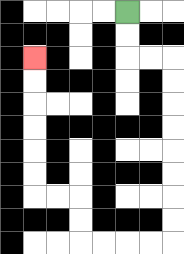{'start': '[5, 0]', 'end': '[1, 2]', 'path_directions': 'D,D,R,R,D,D,D,D,D,D,D,D,L,L,L,L,U,U,L,L,U,U,U,U,U,U', 'path_coordinates': '[[5, 0], [5, 1], [5, 2], [6, 2], [7, 2], [7, 3], [7, 4], [7, 5], [7, 6], [7, 7], [7, 8], [7, 9], [7, 10], [6, 10], [5, 10], [4, 10], [3, 10], [3, 9], [3, 8], [2, 8], [1, 8], [1, 7], [1, 6], [1, 5], [1, 4], [1, 3], [1, 2]]'}